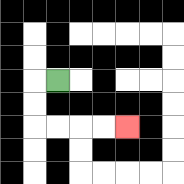{'start': '[2, 3]', 'end': '[5, 5]', 'path_directions': 'L,D,D,R,R,R,R', 'path_coordinates': '[[2, 3], [1, 3], [1, 4], [1, 5], [2, 5], [3, 5], [4, 5], [5, 5]]'}